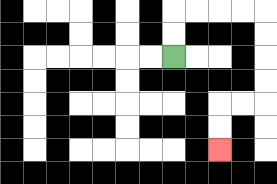{'start': '[7, 2]', 'end': '[9, 6]', 'path_directions': 'U,U,R,R,R,R,D,D,D,D,L,L,D,D', 'path_coordinates': '[[7, 2], [7, 1], [7, 0], [8, 0], [9, 0], [10, 0], [11, 0], [11, 1], [11, 2], [11, 3], [11, 4], [10, 4], [9, 4], [9, 5], [9, 6]]'}